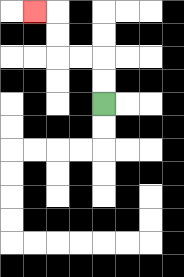{'start': '[4, 4]', 'end': '[1, 0]', 'path_directions': 'U,U,L,L,U,U,L', 'path_coordinates': '[[4, 4], [4, 3], [4, 2], [3, 2], [2, 2], [2, 1], [2, 0], [1, 0]]'}